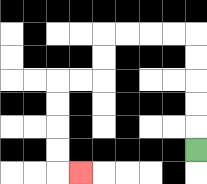{'start': '[8, 6]', 'end': '[3, 7]', 'path_directions': 'U,U,U,U,U,L,L,L,L,D,D,L,L,D,D,D,D,R', 'path_coordinates': '[[8, 6], [8, 5], [8, 4], [8, 3], [8, 2], [8, 1], [7, 1], [6, 1], [5, 1], [4, 1], [4, 2], [4, 3], [3, 3], [2, 3], [2, 4], [2, 5], [2, 6], [2, 7], [3, 7]]'}